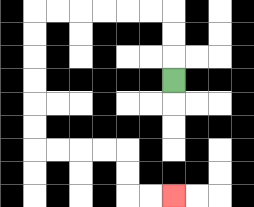{'start': '[7, 3]', 'end': '[7, 8]', 'path_directions': 'U,U,U,L,L,L,L,L,L,D,D,D,D,D,D,R,R,R,R,D,D,R,R', 'path_coordinates': '[[7, 3], [7, 2], [7, 1], [7, 0], [6, 0], [5, 0], [4, 0], [3, 0], [2, 0], [1, 0], [1, 1], [1, 2], [1, 3], [1, 4], [1, 5], [1, 6], [2, 6], [3, 6], [4, 6], [5, 6], [5, 7], [5, 8], [6, 8], [7, 8]]'}